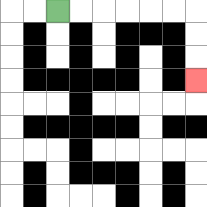{'start': '[2, 0]', 'end': '[8, 3]', 'path_directions': 'R,R,R,R,R,R,D,D,D', 'path_coordinates': '[[2, 0], [3, 0], [4, 0], [5, 0], [6, 0], [7, 0], [8, 0], [8, 1], [8, 2], [8, 3]]'}